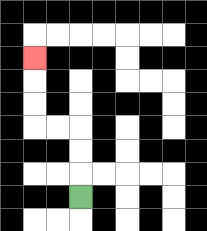{'start': '[3, 8]', 'end': '[1, 2]', 'path_directions': 'U,U,U,L,L,U,U,U', 'path_coordinates': '[[3, 8], [3, 7], [3, 6], [3, 5], [2, 5], [1, 5], [1, 4], [1, 3], [1, 2]]'}